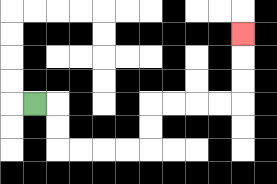{'start': '[1, 4]', 'end': '[10, 1]', 'path_directions': 'R,D,D,R,R,R,R,U,U,R,R,R,R,U,U,U', 'path_coordinates': '[[1, 4], [2, 4], [2, 5], [2, 6], [3, 6], [4, 6], [5, 6], [6, 6], [6, 5], [6, 4], [7, 4], [8, 4], [9, 4], [10, 4], [10, 3], [10, 2], [10, 1]]'}